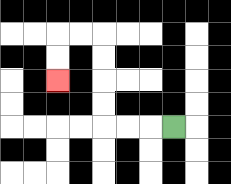{'start': '[7, 5]', 'end': '[2, 3]', 'path_directions': 'L,L,L,U,U,U,U,L,L,D,D', 'path_coordinates': '[[7, 5], [6, 5], [5, 5], [4, 5], [4, 4], [4, 3], [4, 2], [4, 1], [3, 1], [2, 1], [2, 2], [2, 3]]'}